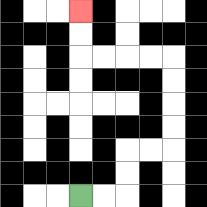{'start': '[3, 8]', 'end': '[3, 0]', 'path_directions': 'R,R,U,U,R,R,U,U,U,U,L,L,L,L,U,U', 'path_coordinates': '[[3, 8], [4, 8], [5, 8], [5, 7], [5, 6], [6, 6], [7, 6], [7, 5], [7, 4], [7, 3], [7, 2], [6, 2], [5, 2], [4, 2], [3, 2], [3, 1], [3, 0]]'}